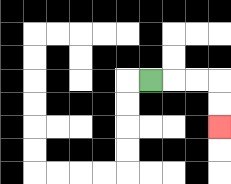{'start': '[6, 3]', 'end': '[9, 5]', 'path_directions': 'R,R,R,D,D', 'path_coordinates': '[[6, 3], [7, 3], [8, 3], [9, 3], [9, 4], [9, 5]]'}